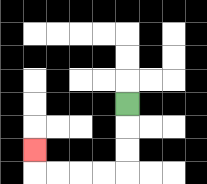{'start': '[5, 4]', 'end': '[1, 6]', 'path_directions': 'D,D,D,L,L,L,L,U', 'path_coordinates': '[[5, 4], [5, 5], [5, 6], [5, 7], [4, 7], [3, 7], [2, 7], [1, 7], [1, 6]]'}